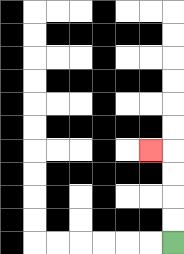{'start': '[7, 10]', 'end': '[6, 6]', 'path_directions': 'U,U,U,U,L', 'path_coordinates': '[[7, 10], [7, 9], [7, 8], [7, 7], [7, 6], [6, 6]]'}